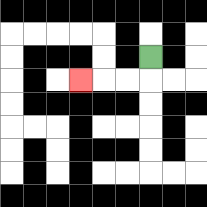{'start': '[6, 2]', 'end': '[3, 3]', 'path_directions': 'D,L,L,L', 'path_coordinates': '[[6, 2], [6, 3], [5, 3], [4, 3], [3, 3]]'}